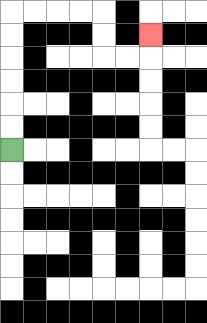{'start': '[0, 6]', 'end': '[6, 1]', 'path_directions': 'U,U,U,U,U,U,R,R,R,R,D,D,R,R,U', 'path_coordinates': '[[0, 6], [0, 5], [0, 4], [0, 3], [0, 2], [0, 1], [0, 0], [1, 0], [2, 0], [3, 0], [4, 0], [4, 1], [4, 2], [5, 2], [6, 2], [6, 1]]'}